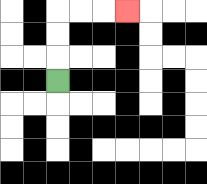{'start': '[2, 3]', 'end': '[5, 0]', 'path_directions': 'U,U,U,R,R,R', 'path_coordinates': '[[2, 3], [2, 2], [2, 1], [2, 0], [3, 0], [4, 0], [5, 0]]'}